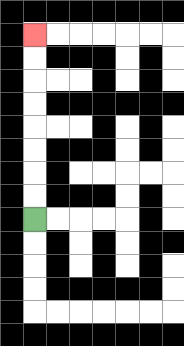{'start': '[1, 9]', 'end': '[1, 1]', 'path_directions': 'U,U,U,U,U,U,U,U', 'path_coordinates': '[[1, 9], [1, 8], [1, 7], [1, 6], [1, 5], [1, 4], [1, 3], [1, 2], [1, 1]]'}